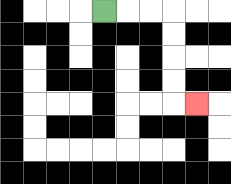{'start': '[4, 0]', 'end': '[8, 4]', 'path_directions': 'R,R,R,D,D,D,D,R', 'path_coordinates': '[[4, 0], [5, 0], [6, 0], [7, 0], [7, 1], [7, 2], [7, 3], [7, 4], [8, 4]]'}